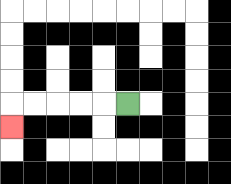{'start': '[5, 4]', 'end': '[0, 5]', 'path_directions': 'L,L,L,L,L,D', 'path_coordinates': '[[5, 4], [4, 4], [3, 4], [2, 4], [1, 4], [0, 4], [0, 5]]'}